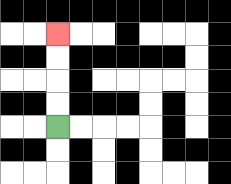{'start': '[2, 5]', 'end': '[2, 1]', 'path_directions': 'U,U,U,U', 'path_coordinates': '[[2, 5], [2, 4], [2, 3], [2, 2], [2, 1]]'}